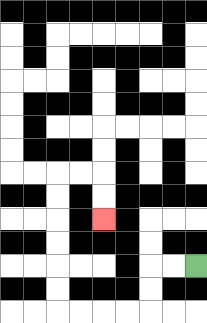{'start': '[8, 11]', 'end': '[4, 9]', 'path_directions': 'L,L,D,D,L,L,L,L,U,U,U,U,U,U,R,R,D,D', 'path_coordinates': '[[8, 11], [7, 11], [6, 11], [6, 12], [6, 13], [5, 13], [4, 13], [3, 13], [2, 13], [2, 12], [2, 11], [2, 10], [2, 9], [2, 8], [2, 7], [3, 7], [4, 7], [4, 8], [4, 9]]'}